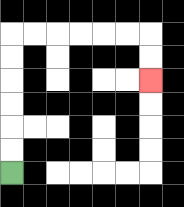{'start': '[0, 7]', 'end': '[6, 3]', 'path_directions': 'U,U,U,U,U,U,R,R,R,R,R,R,D,D', 'path_coordinates': '[[0, 7], [0, 6], [0, 5], [0, 4], [0, 3], [0, 2], [0, 1], [1, 1], [2, 1], [3, 1], [4, 1], [5, 1], [6, 1], [6, 2], [6, 3]]'}